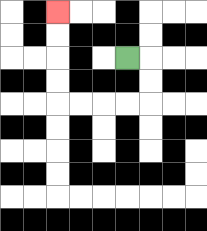{'start': '[5, 2]', 'end': '[2, 0]', 'path_directions': 'R,D,D,L,L,L,L,U,U,U,U', 'path_coordinates': '[[5, 2], [6, 2], [6, 3], [6, 4], [5, 4], [4, 4], [3, 4], [2, 4], [2, 3], [2, 2], [2, 1], [2, 0]]'}